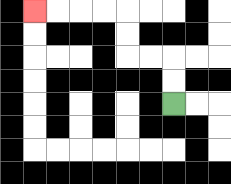{'start': '[7, 4]', 'end': '[1, 0]', 'path_directions': 'U,U,L,L,U,U,L,L,L,L', 'path_coordinates': '[[7, 4], [7, 3], [7, 2], [6, 2], [5, 2], [5, 1], [5, 0], [4, 0], [3, 0], [2, 0], [1, 0]]'}